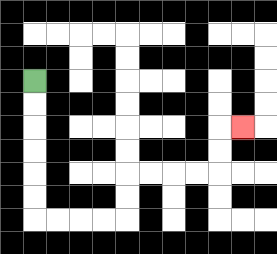{'start': '[1, 3]', 'end': '[10, 5]', 'path_directions': 'D,D,D,D,D,D,R,R,R,R,U,U,R,R,R,R,U,U,R', 'path_coordinates': '[[1, 3], [1, 4], [1, 5], [1, 6], [1, 7], [1, 8], [1, 9], [2, 9], [3, 9], [4, 9], [5, 9], [5, 8], [5, 7], [6, 7], [7, 7], [8, 7], [9, 7], [9, 6], [9, 5], [10, 5]]'}